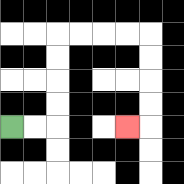{'start': '[0, 5]', 'end': '[5, 5]', 'path_directions': 'R,R,U,U,U,U,R,R,R,R,D,D,D,D,L', 'path_coordinates': '[[0, 5], [1, 5], [2, 5], [2, 4], [2, 3], [2, 2], [2, 1], [3, 1], [4, 1], [5, 1], [6, 1], [6, 2], [6, 3], [6, 4], [6, 5], [5, 5]]'}